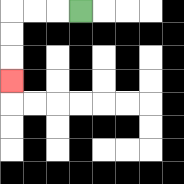{'start': '[3, 0]', 'end': '[0, 3]', 'path_directions': 'L,L,L,D,D,D', 'path_coordinates': '[[3, 0], [2, 0], [1, 0], [0, 0], [0, 1], [0, 2], [0, 3]]'}